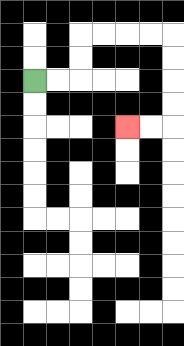{'start': '[1, 3]', 'end': '[5, 5]', 'path_directions': 'R,R,U,U,R,R,R,R,D,D,D,D,L,L', 'path_coordinates': '[[1, 3], [2, 3], [3, 3], [3, 2], [3, 1], [4, 1], [5, 1], [6, 1], [7, 1], [7, 2], [7, 3], [7, 4], [7, 5], [6, 5], [5, 5]]'}